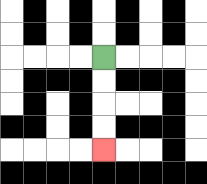{'start': '[4, 2]', 'end': '[4, 6]', 'path_directions': 'D,D,D,D', 'path_coordinates': '[[4, 2], [4, 3], [4, 4], [4, 5], [4, 6]]'}